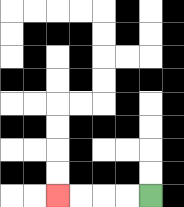{'start': '[6, 8]', 'end': '[2, 8]', 'path_directions': 'L,L,L,L', 'path_coordinates': '[[6, 8], [5, 8], [4, 8], [3, 8], [2, 8]]'}